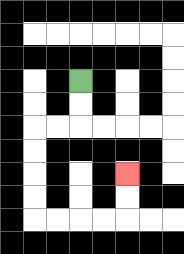{'start': '[3, 3]', 'end': '[5, 7]', 'path_directions': 'D,D,L,L,D,D,D,D,R,R,R,R,U,U', 'path_coordinates': '[[3, 3], [3, 4], [3, 5], [2, 5], [1, 5], [1, 6], [1, 7], [1, 8], [1, 9], [2, 9], [3, 9], [4, 9], [5, 9], [5, 8], [5, 7]]'}